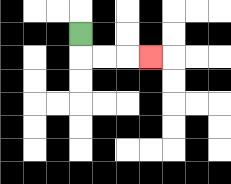{'start': '[3, 1]', 'end': '[6, 2]', 'path_directions': 'D,R,R,R', 'path_coordinates': '[[3, 1], [3, 2], [4, 2], [5, 2], [6, 2]]'}